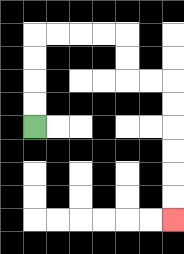{'start': '[1, 5]', 'end': '[7, 9]', 'path_directions': 'U,U,U,U,R,R,R,R,D,D,R,R,D,D,D,D,D,D', 'path_coordinates': '[[1, 5], [1, 4], [1, 3], [1, 2], [1, 1], [2, 1], [3, 1], [4, 1], [5, 1], [5, 2], [5, 3], [6, 3], [7, 3], [7, 4], [7, 5], [7, 6], [7, 7], [7, 8], [7, 9]]'}